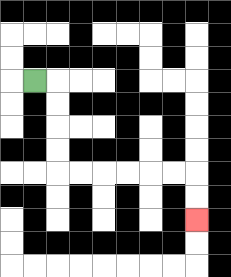{'start': '[1, 3]', 'end': '[8, 9]', 'path_directions': 'R,D,D,D,D,R,R,R,R,R,R,D,D', 'path_coordinates': '[[1, 3], [2, 3], [2, 4], [2, 5], [2, 6], [2, 7], [3, 7], [4, 7], [5, 7], [6, 7], [7, 7], [8, 7], [8, 8], [8, 9]]'}